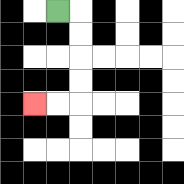{'start': '[2, 0]', 'end': '[1, 4]', 'path_directions': 'R,D,D,D,D,L,L', 'path_coordinates': '[[2, 0], [3, 0], [3, 1], [3, 2], [3, 3], [3, 4], [2, 4], [1, 4]]'}